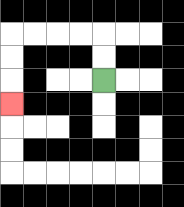{'start': '[4, 3]', 'end': '[0, 4]', 'path_directions': 'U,U,L,L,L,L,D,D,D', 'path_coordinates': '[[4, 3], [4, 2], [4, 1], [3, 1], [2, 1], [1, 1], [0, 1], [0, 2], [0, 3], [0, 4]]'}